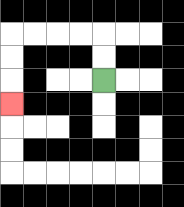{'start': '[4, 3]', 'end': '[0, 4]', 'path_directions': 'U,U,L,L,L,L,D,D,D', 'path_coordinates': '[[4, 3], [4, 2], [4, 1], [3, 1], [2, 1], [1, 1], [0, 1], [0, 2], [0, 3], [0, 4]]'}